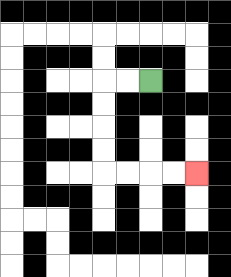{'start': '[6, 3]', 'end': '[8, 7]', 'path_directions': 'L,L,D,D,D,D,R,R,R,R', 'path_coordinates': '[[6, 3], [5, 3], [4, 3], [4, 4], [4, 5], [4, 6], [4, 7], [5, 7], [6, 7], [7, 7], [8, 7]]'}